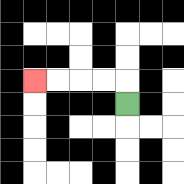{'start': '[5, 4]', 'end': '[1, 3]', 'path_directions': 'U,L,L,L,L', 'path_coordinates': '[[5, 4], [5, 3], [4, 3], [3, 3], [2, 3], [1, 3]]'}